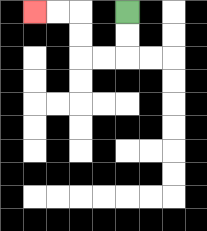{'start': '[5, 0]', 'end': '[1, 0]', 'path_directions': 'D,D,L,L,U,U,L,L', 'path_coordinates': '[[5, 0], [5, 1], [5, 2], [4, 2], [3, 2], [3, 1], [3, 0], [2, 0], [1, 0]]'}